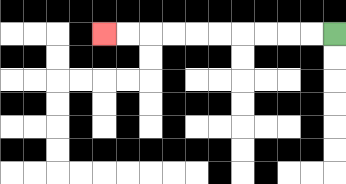{'start': '[14, 1]', 'end': '[4, 1]', 'path_directions': 'L,L,L,L,L,L,L,L,L,L', 'path_coordinates': '[[14, 1], [13, 1], [12, 1], [11, 1], [10, 1], [9, 1], [8, 1], [7, 1], [6, 1], [5, 1], [4, 1]]'}